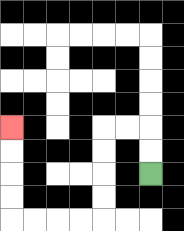{'start': '[6, 7]', 'end': '[0, 5]', 'path_directions': 'U,U,L,L,D,D,D,D,L,L,L,L,U,U,U,U', 'path_coordinates': '[[6, 7], [6, 6], [6, 5], [5, 5], [4, 5], [4, 6], [4, 7], [4, 8], [4, 9], [3, 9], [2, 9], [1, 9], [0, 9], [0, 8], [0, 7], [0, 6], [0, 5]]'}